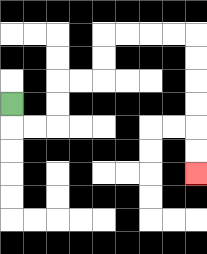{'start': '[0, 4]', 'end': '[8, 7]', 'path_directions': 'D,R,R,U,U,R,R,U,U,R,R,R,R,D,D,D,D,D,D', 'path_coordinates': '[[0, 4], [0, 5], [1, 5], [2, 5], [2, 4], [2, 3], [3, 3], [4, 3], [4, 2], [4, 1], [5, 1], [6, 1], [7, 1], [8, 1], [8, 2], [8, 3], [8, 4], [8, 5], [8, 6], [8, 7]]'}